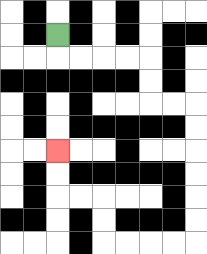{'start': '[2, 1]', 'end': '[2, 6]', 'path_directions': 'D,R,R,R,R,D,D,R,R,D,D,D,D,D,D,L,L,L,L,U,U,L,L,U,U', 'path_coordinates': '[[2, 1], [2, 2], [3, 2], [4, 2], [5, 2], [6, 2], [6, 3], [6, 4], [7, 4], [8, 4], [8, 5], [8, 6], [8, 7], [8, 8], [8, 9], [8, 10], [7, 10], [6, 10], [5, 10], [4, 10], [4, 9], [4, 8], [3, 8], [2, 8], [2, 7], [2, 6]]'}